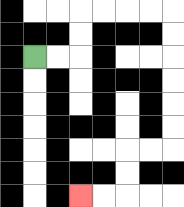{'start': '[1, 2]', 'end': '[3, 8]', 'path_directions': 'R,R,U,U,R,R,R,R,D,D,D,D,D,D,L,L,D,D,L,L', 'path_coordinates': '[[1, 2], [2, 2], [3, 2], [3, 1], [3, 0], [4, 0], [5, 0], [6, 0], [7, 0], [7, 1], [7, 2], [7, 3], [7, 4], [7, 5], [7, 6], [6, 6], [5, 6], [5, 7], [5, 8], [4, 8], [3, 8]]'}